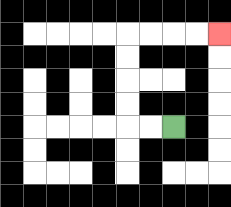{'start': '[7, 5]', 'end': '[9, 1]', 'path_directions': 'L,L,U,U,U,U,R,R,R,R', 'path_coordinates': '[[7, 5], [6, 5], [5, 5], [5, 4], [5, 3], [5, 2], [5, 1], [6, 1], [7, 1], [8, 1], [9, 1]]'}